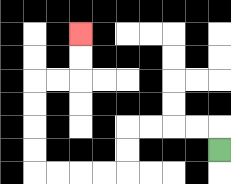{'start': '[9, 6]', 'end': '[3, 1]', 'path_directions': 'U,L,L,L,L,D,D,L,L,L,L,U,U,U,U,R,R,U,U', 'path_coordinates': '[[9, 6], [9, 5], [8, 5], [7, 5], [6, 5], [5, 5], [5, 6], [5, 7], [4, 7], [3, 7], [2, 7], [1, 7], [1, 6], [1, 5], [1, 4], [1, 3], [2, 3], [3, 3], [3, 2], [3, 1]]'}